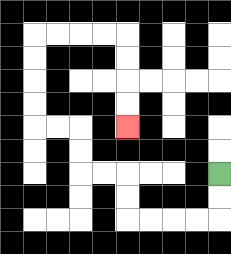{'start': '[9, 7]', 'end': '[5, 5]', 'path_directions': 'D,D,L,L,L,L,U,U,L,L,U,U,L,L,U,U,U,U,R,R,R,R,D,D,D,D', 'path_coordinates': '[[9, 7], [9, 8], [9, 9], [8, 9], [7, 9], [6, 9], [5, 9], [5, 8], [5, 7], [4, 7], [3, 7], [3, 6], [3, 5], [2, 5], [1, 5], [1, 4], [1, 3], [1, 2], [1, 1], [2, 1], [3, 1], [4, 1], [5, 1], [5, 2], [5, 3], [5, 4], [5, 5]]'}